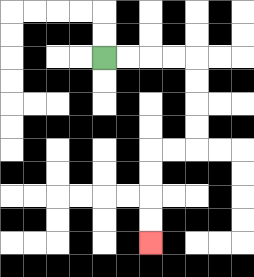{'start': '[4, 2]', 'end': '[6, 10]', 'path_directions': 'R,R,R,R,D,D,D,D,L,L,D,D,D,D', 'path_coordinates': '[[4, 2], [5, 2], [6, 2], [7, 2], [8, 2], [8, 3], [8, 4], [8, 5], [8, 6], [7, 6], [6, 6], [6, 7], [6, 8], [6, 9], [6, 10]]'}